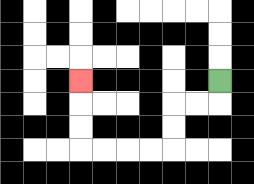{'start': '[9, 3]', 'end': '[3, 3]', 'path_directions': 'D,L,L,D,D,L,L,L,L,U,U,U', 'path_coordinates': '[[9, 3], [9, 4], [8, 4], [7, 4], [7, 5], [7, 6], [6, 6], [5, 6], [4, 6], [3, 6], [3, 5], [3, 4], [3, 3]]'}